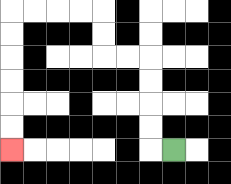{'start': '[7, 6]', 'end': '[0, 6]', 'path_directions': 'L,U,U,U,U,L,L,U,U,L,L,L,L,D,D,D,D,D,D', 'path_coordinates': '[[7, 6], [6, 6], [6, 5], [6, 4], [6, 3], [6, 2], [5, 2], [4, 2], [4, 1], [4, 0], [3, 0], [2, 0], [1, 0], [0, 0], [0, 1], [0, 2], [0, 3], [0, 4], [0, 5], [0, 6]]'}